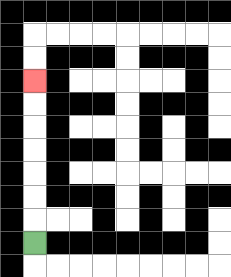{'start': '[1, 10]', 'end': '[1, 3]', 'path_directions': 'U,U,U,U,U,U,U', 'path_coordinates': '[[1, 10], [1, 9], [1, 8], [1, 7], [1, 6], [1, 5], [1, 4], [1, 3]]'}